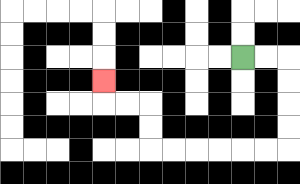{'start': '[10, 2]', 'end': '[4, 3]', 'path_directions': 'R,R,D,D,D,D,L,L,L,L,L,L,U,U,L,L,U', 'path_coordinates': '[[10, 2], [11, 2], [12, 2], [12, 3], [12, 4], [12, 5], [12, 6], [11, 6], [10, 6], [9, 6], [8, 6], [7, 6], [6, 6], [6, 5], [6, 4], [5, 4], [4, 4], [4, 3]]'}